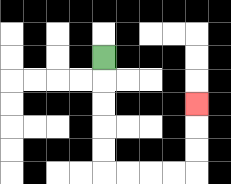{'start': '[4, 2]', 'end': '[8, 4]', 'path_directions': 'D,D,D,D,D,R,R,R,R,U,U,U', 'path_coordinates': '[[4, 2], [4, 3], [4, 4], [4, 5], [4, 6], [4, 7], [5, 7], [6, 7], [7, 7], [8, 7], [8, 6], [8, 5], [8, 4]]'}